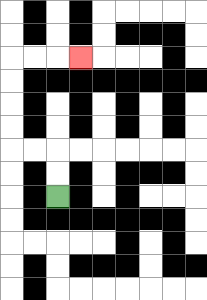{'start': '[2, 8]', 'end': '[3, 2]', 'path_directions': 'U,U,L,L,U,U,U,U,R,R,R', 'path_coordinates': '[[2, 8], [2, 7], [2, 6], [1, 6], [0, 6], [0, 5], [0, 4], [0, 3], [0, 2], [1, 2], [2, 2], [3, 2]]'}